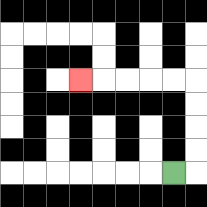{'start': '[7, 7]', 'end': '[3, 3]', 'path_directions': 'R,U,U,U,U,L,L,L,L,L', 'path_coordinates': '[[7, 7], [8, 7], [8, 6], [8, 5], [8, 4], [8, 3], [7, 3], [6, 3], [5, 3], [4, 3], [3, 3]]'}